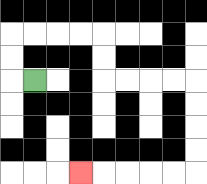{'start': '[1, 3]', 'end': '[3, 7]', 'path_directions': 'L,U,U,R,R,R,R,D,D,R,R,R,R,D,D,D,D,L,L,L,L,L', 'path_coordinates': '[[1, 3], [0, 3], [0, 2], [0, 1], [1, 1], [2, 1], [3, 1], [4, 1], [4, 2], [4, 3], [5, 3], [6, 3], [7, 3], [8, 3], [8, 4], [8, 5], [8, 6], [8, 7], [7, 7], [6, 7], [5, 7], [4, 7], [3, 7]]'}